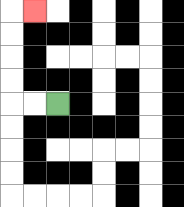{'start': '[2, 4]', 'end': '[1, 0]', 'path_directions': 'L,L,U,U,U,U,R', 'path_coordinates': '[[2, 4], [1, 4], [0, 4], [0, 3], [0, 2], [0, 1], [0, 0], [1, 0]]'}